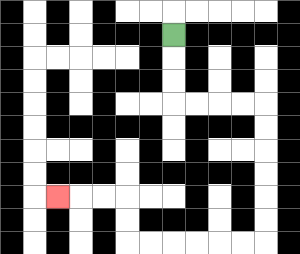{'start': '[7, 1]', 'end': '[2, 8]', 'path_directions': 'D,D,D,R,R,R,R,D,D,D,D,D,D,L,L,L,L,L,L,U,U,L,L,L', 'path_coordinates': '[[7, 1], [7, 2], [7, 3], [7, 4], [8, 4], [9, 4], [10, 4], [11, 4], [11, 5], [11, 6], [11, 7], [11, 8], [11, 9], [11, 10], [10, 10], [9, 10], [8, 10], [7, 10], [6, 10], [5, 10], [5, 9], [5, 8], [4, 8], [3, 8], [2, 8]]'}